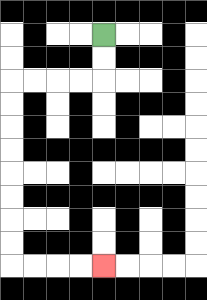{'start': '[4, 1]', 'end': '[4, 11]', 'path_directions': 'D,D,L,L,L,L,D,D,D,D,D,D,D,D,R,R,R,R', 'path_coordinates': '[[4, 1], [4, 2], [4, 3], [3, 3], [2, 3], [1, 3], [0, 3], [0, 4], [0, 5], [0, 6], [0, 7], [0, 8], [0, 9], [0, 10], [0, 11], [1, 11], [2, 11], [3, 11], [4, 11]]'}